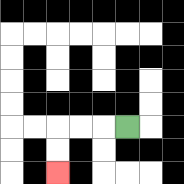{'start': '[5, 5]', 'end': '[2, 7]', 'path_directions': 'L,L,L,D,D', 'path_coordinates': '[[5, 5], [4, 5], [3, 5], [2, 5], [2, 6], [2, 7]]'}